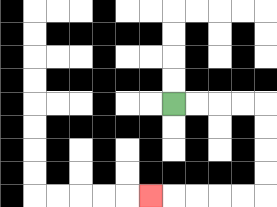{'start': '[7, 4]', 'end': '[6, 8]', 'path_directions': 'R,R,R,R,D,D,D,D,L,L,L,L,L', 'path_coordinates': '[[7, 4], [8, 4], [9, 4], [10, 4], [11, 4], [11, 5], [11, 6], [11, 7], [11, 8], [10, 8], [9, 8], [8, 8], [7, 8], [6, 8]]'}